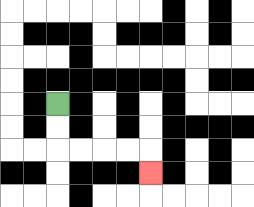{'start': '[2, 4]', 'end': '[6, 7]', 'path_directions': 'D,D,R,R,R,R,D', 'path_coordinates': '[[2, 4], [2, 5], [2, 6], [3, 6], [4, 6], [5, 6], [6, 6], [6, 7]]'}